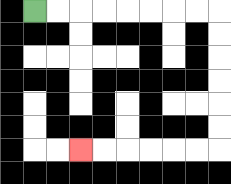{'start': '[1, 0]', 'end': '[3, 6]', 'path_directions': 'R,R,R,R,R,R,R,R,D,D,D,D,D,D,L,L,L,L,L,L', 'path_coordinates': '[[1, 0], [2, 0], [3, 0], [4, 0], [5, 0], [6, 0], [7, 0], [8, 0], [9, 0], [9, 1], [9, 2], [9, 3], [9, 4], [9, 5], [9, 6], [8, 6], [7, 6], [6, 6], [5, 6], [4, 6], [3, 6]]'}